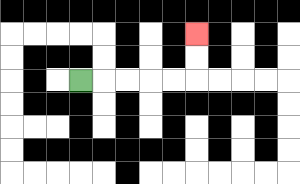{'start': '[3, 3]', 'end': '[8, 1]', 'path_directions': 'R,R,R,R,R,U,U', 'path_coordinates': '[[3, 3], [4, 3], [5, 3], [6, 3], [7, 3], [8, 3], [8, 2], [8, 1]]'}